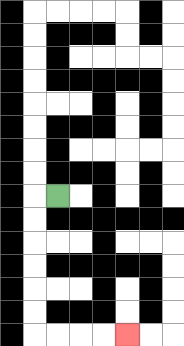{'start': '[2, 8]', 'end': '[5, 14]', 'path_directions': 'L,D,D,D,D,D,D,R,R,R,R', 'path_coordinates': '[[2, 8], [1, 8], [1, 9], [1, 10], [1, 11], [1, 12], [1, 13], [1, 14], [2, 14], [3, 14], [4, 14], [5, 14]]'}